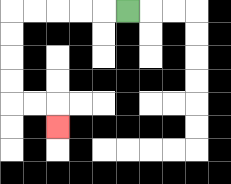{'start': '[5, 0]', 'end': '[2, 5]', 'path_directions': 'L,L,L,L,L,D,D,D,D,R,R,D', 'path_coordinates': '[[5, 0], [4, 0], [3, 0], [2, 0], [1, 0], [0, 0], [0, 1], [0, 2], [0, 3], [0, 4], [1, 4], [2, 4], [2, 5]]'}